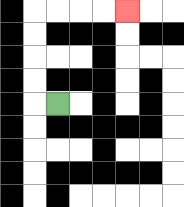{'start': '[2, 4]', 'end': '[5, 0]', 'path_directions': 'L,U,U,U,U,R,R,R,R', 'path_coordinates': '[[2, 4], [1, 4], [1, 3], [1, 2], [1, 1], [1, 0], [2, 0], [3, 0], [4, 0], [5, 0]]'}